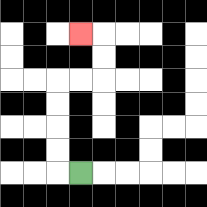{'start': '[3, 7]', 'end': '[3, 1]', 'path_directions': 'L,U,U,U,U,R,R,U,U,L', 'path_coordinates': '[[3, 7], [2, 7], [2, 6], [2, 5], [2, 4], [2, 3], [3, 3], [4, 3], [4, 2], [4, 1], [3, 1]]'}